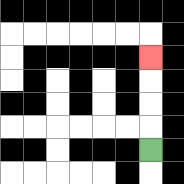{'start': '[6, 6]', 'end': '[6, 2]', 'path_directions': 'U,U,U,U', 'path_coordinates': '[[6, 6], [6, 5], [6, 4], [6, 3], [6, 2]]'}